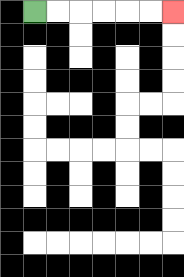{'start': '[1, 0]', 'end': '[7, 0]', 'path_directions': 'R,R,R,R,R,R', 'path_coordinates': '[[1, 0], [2, 0], [3, 0], [4, 0], [5, 0], [6, 0], [7, 0]]'}